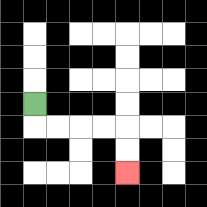{'start': '[1, 4]', 'end': '[5, 7]', 'path_directions': 'D,R,R,R,R,D,D', 'path_coordinates': '[[1, 4], [1, 5], [2, 5], [3, 5], [4, 5], [5, 5], [5, 6], [5, 7]]'}